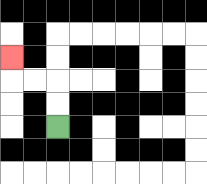{'start': '[2, 5]', 'end': '[0, 2]', 'path_directions': 'U,U,L,L,U', 'path_coordinates': '[[2, 5], [2, 4], [2, 3], [1, 3], [0, 3], [0, 2]]'}